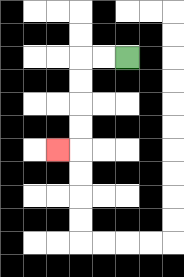{'start': '[5, 2]', 'end': '[2, 6]', 'path_directions': 'L,L,D,D,D,D,L', 'path_coordinates': '[[5, 2], [4, 2], [3, 2], [3, 3], [3, 4], [3, 5], [3, 6], [2, 6]]'}